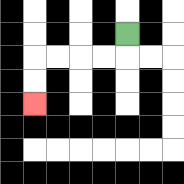{'start': '[5, 1]', 'end': '[1, 4]', 'path_directions': 'D,L,L,L,L,D,D', 'path_coordinates': '[[5, 1], [5, 2], [4, 2], [3, 2], [2, 2], [1, 2], [1, 3], [1, 4]]'}